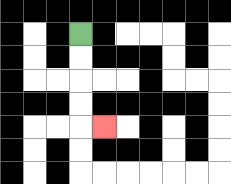{'start': '[3, 1]', 'end': '[4, 5]', 'path_directions': 'D,D,D,D,R', 'path_coordinates': '[[3, 1], [3, 2], [3, 3], [3, 4], [3, 5], [4, 5]]'}